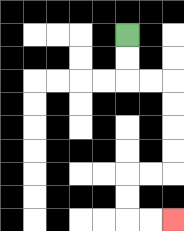{'start': '[5, 1]', 'end': '[7, 9]', 'path_directions': 'D,D,R,R,D,D,D,D,L,L,D,D,R,R', 'path_coordinates': '[[5, 1], [5, 2], [5, 3], [6, 3], [7, 3], [7, 4], [7, 5], [7, 6], [7, 7], [6, 7], [5, 7], [5, 8], [5, 9], [6, 9], [7, 9]]'}